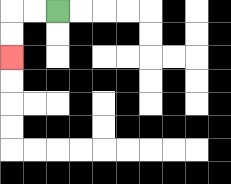{'start': '[2, 0]', 'end': '[0, 2]', 'path_directions': 'L,L,D,D', 'path_coordinates': '[[2, 0], [1, 0], [0, 0], [0, 1], [0, 2]]'}